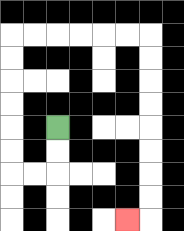{'start': '[2, 5]', 'end': '[5, 9]', 'path_directions': 'D,D,L,L,U,U,U,U,U,U,R,R,R,R,R,R,D,D,D,D,D,D,D,D,L', 'path_coordinates': '[[2, 5], [2, 6], [2, 7], [1, 7], [0, 7], [0, 6], [0, 5], [0, 4], [0, 3], [0, 2], [0, 1], [1, 1], [2, 1], [3, 1], [4, 1], [5, 1], [6, 1], [6, 2], [6, 3], [6, 4], [6, 5], [6, 6], [6, 7], [6, 8], [6, 9], [5, 9]]'}